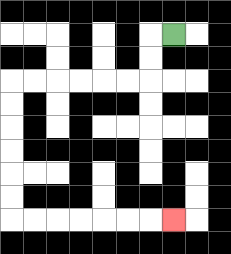{'start': '[7, 1]', 'end': '[7, 9]', 'path_directions': 'L,D,D,L,L,L,L,L,L,D,D,D,D,D,D,R,R,R,R,R,R,R', 'path_coordinates': '[[7, 1], [6, 1], [6, 2], [6, 3], [5, 3], [4, 3], [3, 3], [2, 3], [1, 3], [0, 3], [0, 4], [0, 5], [0, 6], [0, 7], [0, 8], [0, 9], [1, 9], [2, 9], [3, 9], [4, 9], [5, 9], [6, 9], [7, 9]]'}